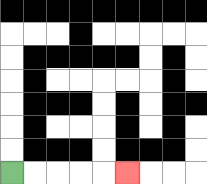{'start': '[0, 7]', 'end': '[5, 7]', 'path_directions': 'R,R,R,R,R', 'path_coordinates': '[[0, 7], [1, 7], [2, 7], [3, 7], [4, 7], [5, 7]]'}